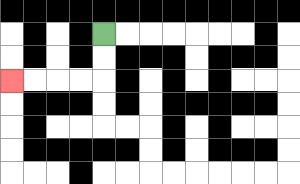{'start': '[4, 1]', 'end': '[0, 3]', 'path_directions': 'D,D,L,L,L,L', 'path_coordinates': '[[4, 1], [4, 2], [4, 3], [3, 3], [2, 3], [1, 3], [0, 3]]'}